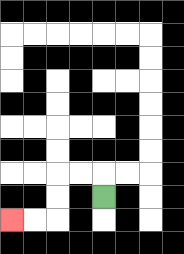{'start': '[4, 8]', 'end': '[0, 9]', 'path_directions': 'U,L,L,D,D,L,L', 'path_coordinates': '[[4, 8], [4, 7], [3, 7], [2, 7], [2, 8], [2, 9], [1, 9], [0, 9]]'}